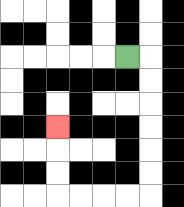{'start': '[5, 2]', 'end': '[2, 5]', 'path_directions': 'R,D,D,D,D,D,D,L,L,L,L,U,U,U', 'path_coordinates': '[[5, 2], [6, 2], [6, 3], [6, 4], [6, 5], [6, 6], [6, 7], [6, 8], [5, 8], [4, 8], [3, 8], [2, 8], [2, 7], [2, 6], [2, 5]]'}